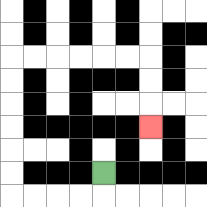{'start': '[4, 7]', 'end': '[6, 5]', 'path_directions': 'D,L,L,L,L,U,U,U,U,U,U,R,R,R,R,R,R,D,D,D', 'path_coordinates': '[[4, 7], [4, 8], [3, 8], [2, 8], [1, 8], [0, 8], [0, 7], [0, 6], [0, 5], [0, 4], [0, 3], [0, 2], [1, 2], [2, 2], [3, 2], [4, 2], [5, 2], [6, 2], [6, 3], [6, 4], [6, 5]]'}